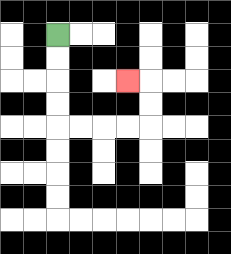{'start': '[2, 1]', 'end': '[5, 3]', 'path_directions': 'D,D,D,D,R,R,R,R,U,U,L', 'path_coordinates': '[[2, 1], [2, 2], [2, 3], [2, 4], [2, 5], [3, 5], [4, 5], [5, 5], [6, 5], [6, 4], [6, 3], [5, 3]]'}